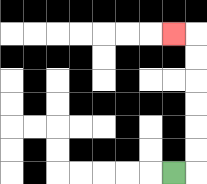{'start': '[7, 7]', 'end': '[7, 1]', 'path_directions': 'R,U,U,U,U,U,U,L', 'path_coordinates': '[[7, 7], [8, 7], [8, 6], [8, 5], [8, 4], [8, 3], [8, 2], [8, 1], [7, 1]]'}